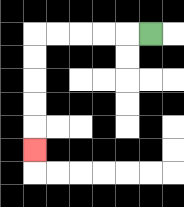{'start': '[6, 1]', 'end': '[1, 6]', 'path_directions': 'L,L,L,L,L,D,D,D,D,D', 'path_coordinates': '[[6, 1], [5, 1], [4, 1], [3, 1], [2, 1], [1, 1], [1, 2], [1, 3], [1, 4], [1, 5], [1, 6]]'}